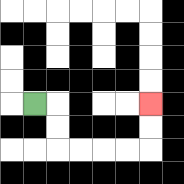{'start': '[1, 4]', 'end': '[6, 4]', 'path_directions': 'R,D,D,R,R,R,R,U,U', 'path_coordinates': '[[1, 4], [2, 4], [2, 5], [2, 6], [3, 6], [4, 6], [5, 6], [6, 6], [6, 5], [6, 4]]'}